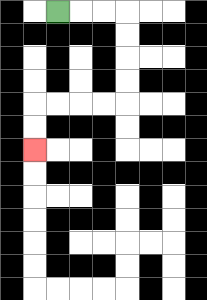{'start': '[2, 0]', 'end': '[1, 6]', 'path_directions': 'R,R,R,D,D,D,D,L,L,L,L,D,D', 'path_coordinates': '[[2, 0], [3, 0], [4, 0], [5, 0], [5, 1], [5, 2], [5, 3], [5, 4], [4, 4], [3, 4], [2, 4], [1, 4], [1, 5], [1, 6]]'}